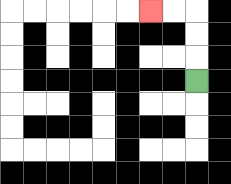{'start': '[8, 3]', 'end': '[6, 0]', 'path_directions': 'U,U,U,L,L', 'path_coordinates': '[[8, 3], [8, 2], [8, 1], [8, 0], [7, 0], [6, 0]]'}